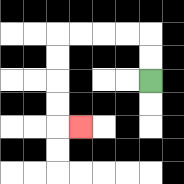{'start': '[6, 3]', 'end': '[3, 5]', 'path_directions': 'U,U,L,L,L,L,D,D,D,D,R', 'path_coordinates': '[[6, 3], [6, 2], [6, 1], [5, 1], [4, 1], [3, 1], [2, 1], [2, 2], [2, 3], [2, 4], [2, 5], [3, 5]]'}